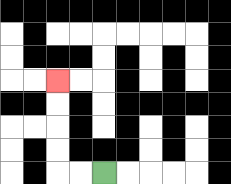{'start': '[4, 7]', 'end': '[2, 3]', 'path_directions': 'L,L,U,U,U,U', 'path_coordinates': '[[4, 7], [3, 7], [2, 7], [2, 6], [2, 5], [2, 4], [2, 3]]'}